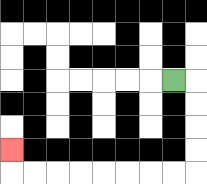{'start': '[7, 3]', 'end': '[0, 6]', 'path_directions': 'R,D,D,D,D,L,L,L,L,L,L,L,L,U', 'path_coordinates': '[[7, 3], [8, 3], [8, 4], [8, 5], [8, 6], [8, 7], [7, 7], [6, 7], [5, 7], [4, 7], [3, 7], [2, 7], [1, 7], [0, 7], [0, 6]]'}